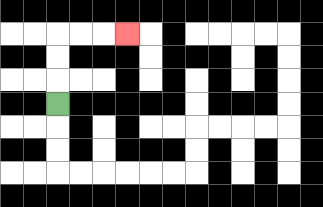{'start': '[2, 4]', 'end': '[5, 1]', 'path_directions': 'U,U,U,R,R,R', 'path_coordinates': '[[2, 4], [2, 3], [2, 2], [2, 1], [3, 1], [4, 1], [5, 1]]'}